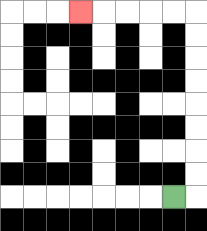{'start': '[7, 8]', 'end': '[3, 0]', 'path_directions': 'R,U,U,U,U,U,U,U,U,L,L,L,L,L', 'path_coordinates': '[[7, 8], [8, 8], [8, 7], [8, 6], [8, 5], [8, 4], [8, 3], [8, 2], [8, 1], [8, 0], [7, 0], [6, 0], [5, 0], [4, 0], [3, 0]]'}